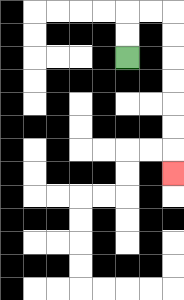{'start': '[5, 2]', 'end': '[7, 7]', 'path_directions': 'U,U,R,R,D,D,D,D,D,D,D', 'path_coordinates': '[[5, 2], [5, 1], [5, 0], [6, 0], [7, 0], [7, 1], [7, 2], [7, 3], [7, 4], [7, 5], [7, 6], [7, 7]]'}